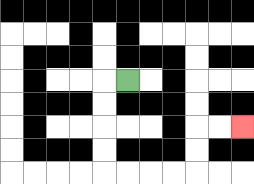{'start': '[5, 3]', 'end': '[10, 5]', 'path_directions': 'L,D,D,D,D,R,R,R,R,U,U,R,R', 'path_coordinates': '[[5, 3], [4, 3], [4, 4], [4, 5], [4, 6], [4, 7], [5, 7], [6, 7], [7, 7], [8, 7], [8, 6], [8, 5], [9, 5], [10, 5]]'}